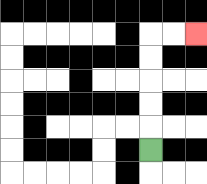{'start': '[6, 6]', 'end': '[8, 1]', 'path_directions': 'U,U,U,U,U,R,R', 'path_coordinates': '[[6, 6], [6, 5], [6, 4], [6, 3], [6, 2], [6, 1], [7, 1], [8, 1]]'}